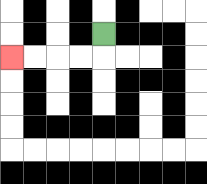{'start': '[4, 1]', 'end': '[0, 2]', 'path_directions': 'D,L,L,L,L', 'path_coordinates': '[[4, 1], [4, 2], [3, 2], [2, 2], [1, 2], [0, 2]]'}